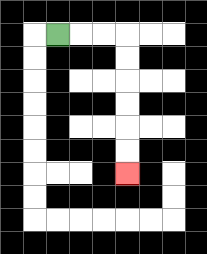{'start': '[2, 1]', 'end': '[5, 7]', 'path_directions': 'R,R,R,D,D,D,D,D,D', 'path_coordinates': '[[2, 1], [3, 1], [4, 1], [5, 1], [5, 2], [5, 3], [5, 4], [5, 5], [5, 6], [5, 7]]'}